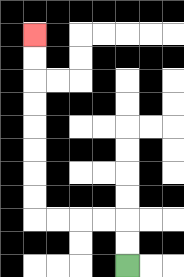{'start': '[5, 11]', 'end': '[1, 1]', 'path_directions': 'U,U,L,L,L,L,U,U,U,U,U,U,U,U', 'path_coordinates': '[[5, 11], [5, 10], [5, 9], [4, 9], [3, 9], [2, 9], [1, 9], [1, 8], [1, 7], [1, 6], [1, 5], [1, 4], [1, 3], [1, 2], [1, 1]]'}